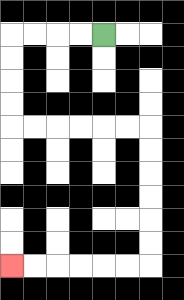{'start': '[4, 1]', 'end': '[0, 11]', 'path_directions': 'L,L,L,L,D,D,D,D,R,R,R,R,R,R,D,D,D,D,D,D,L,L,L,L,L,L', 'path_coordinates': '[[4, 1], [3, 1], [2, 1], [1, 1], [0, 1], [0, 2], [0, 3], [0, 4], [0, 5], [1, 5], [2, 5], [3, 5], [4, 5], [5, 5], [6, 5], [6, 6], [6, 7], [6, 8], [6, 9], [6, 10], [6, 11], [5, 11], [4, 11], [3, 11], [2, 11], [1, 11], [0, 11]]'}